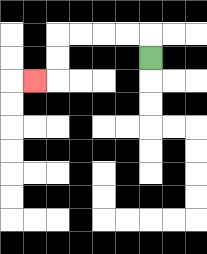{'start': '[6, 2]', 'end': '[1, 3]', 'path_directions': 'U,L,L,L,L,D,D,L', 'path_coordinates': '[[6, 2], [6, 1], [5, 1], [4, 1], [3, 1], [2, 1], [2, 2], [2, 3], [1, 3]]'}